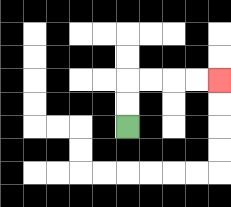{'start': '[5, 5]', 'end': '[9, 3]', 'path_directions': 'U,U,R,R,R,R', 'path_coordinates': '[[5, 5], [5, 4], [5, 3], [6, 3], [7, 3], [8, 3], [9, 3]]'}